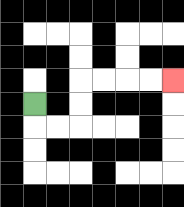{'start': '[1, 4]', 'end': '[7, 3]', 'path_directions': 'D,R,R,U,U,R,R,R,R', 'path_coordinates': '[[1, 4], [1, 5], [2, 5], [3, 5], [3, 4], [3, 3], [4, 3], [5, 3], [6, 3], [7, 3]]'}